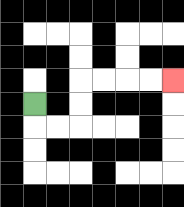{'start': '[1, 4]', 'end': '[7, 3]', 'path_directions': 'D,R,R,U,U,R,R,R,R', 'path_coordinates': '[[1, 4], [1, 5], [2, 5], [3, 5], [3, 4], [3, 3], [4, 3], [5, 3], [6, 3], [7, 3]]'}